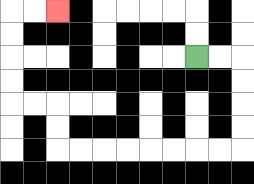{'start': '[8, 2]', 'end': '[2, 0]', 'path_directions': 'R,R,D,D,D,D,L,L,L,L,L,L,L,L,U,U,L,L,U,U,U,U,R,R', 'path_coordinates': '[[8, 2], [9, 2], [10, 2], [10, 3], [10, 4], [10, 5], [10, 6], [9, 6], [8, 6], [7, 6], [6, 6], [5, 6], [4, 6], [3, 6], [2, 6], [2, 5], [2, 4], [1, 4], [0, 4], [0, 3], [0, 2], [0, 1], [0, 0], [1, 0], [2, 0]]'}